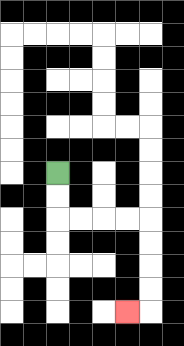{'start': '[2, 7]', 'end': '[5, 13]', 'path_directions': 'D,D,R,R,R,R,D,D,D,D,L', 'path_coordinates': '[[2, 7], [2, 8], [2, 9], [3, 9], [4, 9], [5, 9], [6, 9], [6, 10], [6, 11], [6, 12], [6, 13], [5, 13]]'}